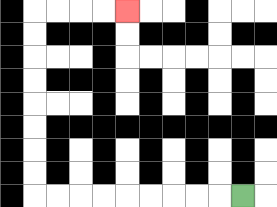{'start': '[10, 8]', 'end': '[5, 0]', 'path_directions': 'L,L,L,L,L,L,L,L,L,U,U,U,U,U,U,U,U,R,R,R,R', 'path_coordinates': '[[10, 8], [9, 8], [8, 8], [7, 8], [6, 8], [5, 8], [4, 8], [3, 8], [2, 8], [1, 8], [1, 7], [1, 6], [1, 5], [1, 4], [1, 3], [1, 2], [1, 1], [1, 0], [2, 0], [3, 0], [4, 0], [5, 0]]'}